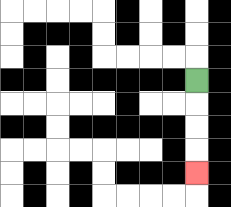{'start': '[8, 3]', 'end': '[8, 7]', 'path_directions': 'D,D,D,D', 'path_coordinates': '[[8, 3], [8, 4], [8, 5], [8, 6], [8, 7]]'}